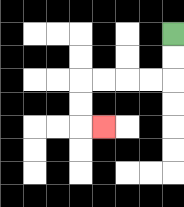{'start': '[7, 1]', 'end': '[4, 5]', 'path_directions': 'D,D,L,L,L,L,D,D,R', 'path_coordinates': '[[7, 1], [7, 2], [7, 3], [6, 3], [5, 3], [4, 3], [3, 3], [3, 4], [3, 5], [4, 5]]'}